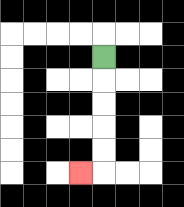{'start': '[4, 2]', 'end': '[3, 7]', 'path_directions': 'D,D,D,D,D,L', 'path_coordinates': '[[4, 2], [4, 3], [4, 4], [4, 5], [4, 6], [4, 7], [3, 7]]'}